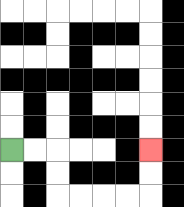{'start': '[0, 6]', 'end': '[6, 6]', 'path_directions': 'R,R,D,D,R,R,R,R,U,U', 'path_coordinates': '[[0, 6], [1, 6], [2, 6], [2, 7], [2, 8], [3, 8], [4, 8], [5, 8], [6, 8], [6, 7], [6, 6]]'}